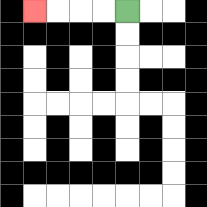{'start': '[5, 0]', 'end': '[1, 0]', 'path_directions': 'L,L,L,L', 'path_coordinates': '[[5, 0], [4, 0], [3, 0], [2, 0], [1, 0]]'}